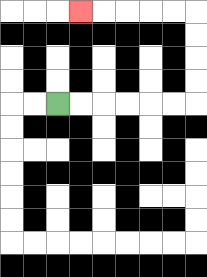{'start': '[2, 4]', 'end': '[3, 0]', 'path_directions': 'R,R,R,R,R,R,U,U,U,U,L,L,L,L,L', 'path_coordinates': '[[2, 4], [3, 4], [4, 4], [5, 4], [6, 4], [7, 4], [8, 4], [8, 3], [8, 2], [8, 1], [8, 0], [7, 0], [6, 0], [5, 0], [4, 0], [3, 0]]'}